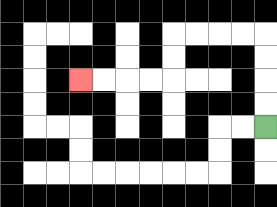{'start': '[11, 5]', 'end': '[3, 3]', 'path_directions': 'U,U,U,U,L,L,L,L,D,D,L,L,L,L', 'path_coordinates': '[[11, 5], [11, 4], [11, 3], [11, 2], [11, 1], [10, 1], [9, 1], [8, 1], [7, 1], [7, 2], [7, 3], [6, 3], [5, 3], [4, 3], [3, 3]]'}